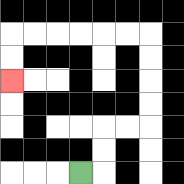{'start': '[3, 7]', 'end': '[0, 3]', 'path_directions': 'R,U,U,R,R,U,U,U,U,L,L,L,L,L,L,D,D', 'path_coordinates': '[[3, 7], [4, 7], [4, 6], [4, 5], [5, 5], [6, 5], [6, 4], [6, 3], [6, 2], [6, 1], [5, 1], [4, 1], [3, 1], [2, 1], [1, 1], [0, 1], [0, 2], [0, 3]]'}